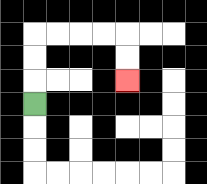{'start': '[1, 4]', 'end': '[5, 3]', 'path_directions': 'U,U,U,R,R,R,R,D,D', 'path_coordinates': '[[1, 4], [1, 3], [1, 2], [1, 1], [2, 1], [3, 1], [4, 1], [5, 1], [5, 2], [5, 3]]'}